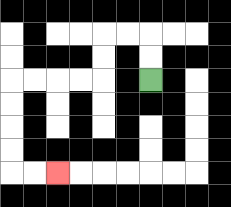{'start': '[6, 3]', 'end': '[2, 7]', 'path_directions': 'U,U,L,L,D,D,L,L,L,L,D,D,D,D,R,R', 'path_coordinates': '[[6, 3], [6, 2], [6, 1], [5, 1], [4, 1], [4, 2], [4, 3], [3, 3], [2, 3], [1, 3], [0, 3], [0, 4], [0, 5], [0, 6], [0, 7], [1, 7], [2, 7]]'}